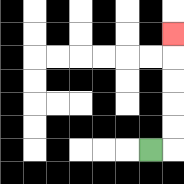{'start': '[6, 6]', 'end': '[7, 1]', 'path_directions': 'R,U,U,U,U,U', 'path_coordinates': '[[6, 6], [7, 6], [7, 5], [7, 4], [7, 3], [7, 2], [7, 1]]'}